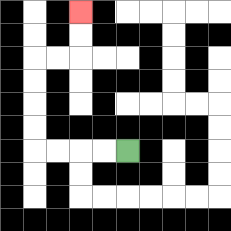{'start': '[5, 6]', 'end': '[3, 0]', 'path_directions': 'L,L,L,L,U,U,U,U,R,R,U,U', 'path_coordinates': '[[5, 6], [4, 6], [3, 6], [2, 6], [1, 6], [1, 5], [1, 4], [1, 3], [1, 2], [2, 2], [3, 2], [3, 1], [3, 0]]'}